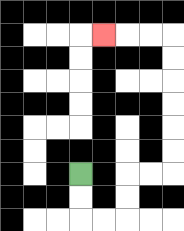{'start': '[3, 7]', 'end': '[4, 1]', 'path_directions': 'D,D,R,R,U,U,R,R,U,U,U,U,U,U,L,L,L', 'path_coordinates': '[[3, 7], [3, 8], [3, 9], [4, 9], [5, 9], [5, 8], [5, 7], [6, 7], [7, 7], [7, 6], [7, 5], [7, 4], [7, 3], [7, 2], [7, 1], [6, 1], [5, 1], [4, 1]]'}